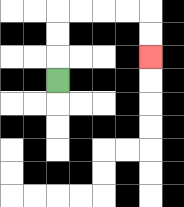{'start': '[2, 3]', 'end': '[6, 2]', 'path_directions': 'U,U,U,R,R,R,R,D,D', 'path_coordinates': '[[2, 3], [2, 2], [2, 1], [2, 0], [3, 0], [4, 0], [5, 0], [6, 0], [6, 1], [6, 2]]'}